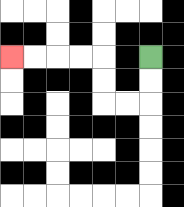{'start': '[6, 2]', 'end': '[0, 2]', 'path_directions': 'D,D,L,L,U,U,L,L,L,L', 'path_coordinates': '[[6, 2], [6, 3], [6, 4], [5, 4], [4, 4], [4, 3], [4, 2], [3, 2], [2, 2], [1, 2], [0, 2]]'}